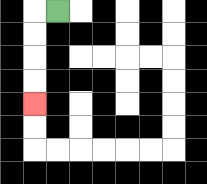{'start': '[2, 0]', 'end': '[1, 4]', 'path_directions': 'L,D,D,D,D', 'path_coordinates': '[[2, 0], [1, 0], [1, 1], [1, 2], [1, 3], [1, 4]]'}